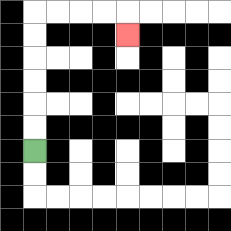{'start': '[1, 6]', 'end': '[5, 1]', 'path_directions': 'U,U,U,U,U,U,R,R,R,R,D', 'path_coordinates': '[[1, 6], [1, 5], [1, 4], [1, 3], [1, 2], [1, 1], [1, 0], [2, 0], [3, 0], [4, 0], [5, 0], [5, 1]]'}